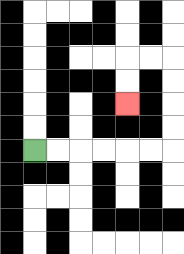{'start': '[1, 6]', 'end': '[5, 4]', 'path_directions': 'R,R,R,R,R,R,U,U,U,U,L,L,D,D', 'path_coordinates': '[[1, 6], [2, 6], [3, 6], [4, 6], [5, 6], [6, 6], [7, 6], [7, 5], [7, 4], [7, 3], [7, 2], [6, 2], [5, 2], [5, 3], [5, 4]]'}